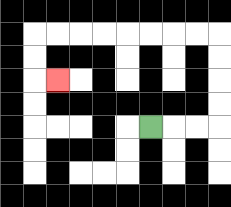{'start': '[6, 5]', 'end': '[2, 3]', 'path_directions': 'R,R,R,U,U,U,U,L,L,L,L,L,L,L,L,D,D,R', 'path_coordinates': '[[6, 5], [7, 5], [8, 5], [9, 5], [9, 4], [9, 3], [9, 2], [9, 1], [8, 1], [7, 1], [6, 1], [5, 1], [4, 1], [3, 1], [2, 1], [1, 1], [1, 2], [1, 3], [2, 3]]'}